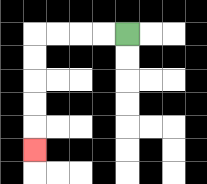{'start': '[5, 1]', 'end': '[1, 6]', 'path_directions': 'L,L,L,L,D,D,D,D,D', 'path_coordinates': '[[5, 1], [4, 1], [3, 1], [2, 1], [1, 1], [1, 2], [1, 3], [1, 4], [1, 5], [1, 6]]'}